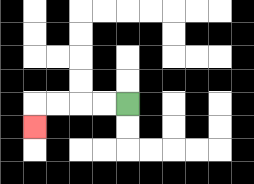{'start': '[5, 4]', 'end': '[1, 5]', 'path_directions': 'L,L,L,L,D', 'path_coordinates': '[[5, 4], [4, 4], [3, 4], [2, 4], [1, 4], [1, 5]]'}